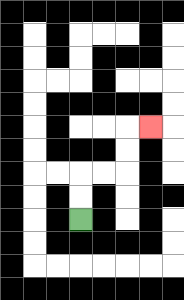{'start': '[3, 9]', 'end': '[6, 5]', 'path_directions': 'U,U,R,R,U,U,R', 'path_coordinates': '[[3, 9], [3, 8], [3, 7], [4, 7], [5, 7], [5, 6], [5, 5], [6, 5]]'}